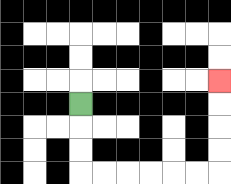{'start': '[3, 4]', 'end': '[9, 3]', 'path_directions': 'D,D,D,R,R,R,R,R,R,U,U,U,U', 'path_coordinates': '[[3, 4], [3, 5], [3, 6], [3, 7], [4, 7], [5, 7], [6, 7], [7, 7], [8, 7], [9, 7], [9, 6], [9, 5], [9, 4], [9, 3]]'}